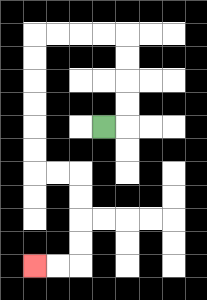{'start': '[4, 5]', 'end': '[1, 11]', 'path_directions': 'R,U,U,U,U,L,L,L,L,D,D,D,D,D,D,R,R,D,D,D,D,L,L', 'path_coordinates': '[[4, 5], [5, 5], [5, 4], [5, 3], [5, 2], [5, 1], [4, 1], [3, 1], [2, 1], [1, 1], [1, 2], [1, 3], [1, 4], [1, 5], [1, 6], [1, 7], [2, 7], [3, 7], [3, 8], [3, 9], [3, 10], [3, 11], [2, 11], [1, 11]]'}